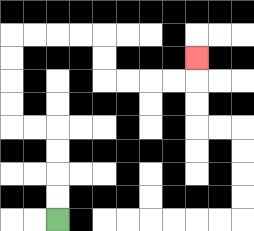{'start': '[2, 9]', 'end': '[8, 2]', 'path_directions': 'U,U,U,U,L,L,U,U,U,U,R,R,R,R,D,D,R,R,R,R,U', 'path_coordinates': '[[2, 9], [2, 8], [2, 7], [2, 6], [2, 5], [1, 5], [0, 5], [0, 4], [0, 3], [0, 2], [0, 1], [1, 1], [2, 1], [3, 1], [4, 1], [4, 2], [4, 3], [5, 3], [6, 3], [7, 3], [8, 3], [8, 2]]'}